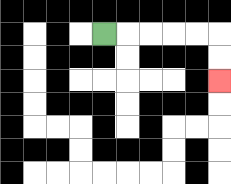{'start': '[4, 1]', 'end': '[9, 3]', 'path_directions': 'R,R,R,R,R,D,D', 'path_coordinates': '[[4, 1], [5, 1], [6, 1], [7, 1], [8, 1], [9, 1], [9, 2], [9, 3]]'}